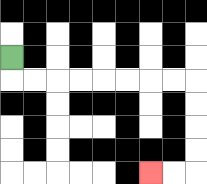{'start': '[0, 2]', 'end': '[6, 7]', 'path_directions': 'D,R,R,R,R,R,R,R,R,D,D,D,D,L,L', 'path_coordinates': '[[0, 2], [0, 3], [1, 3], [2, 3], [3, 3], [4, 3], [5, 3], [6, 3], [7, 3], [8, 3], [8, 4], [8, 5], [8, 6], [8, 7], [7, 7], [6, 7]]'}